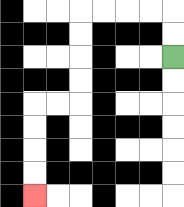{'start': '[7, 2]', 'end': '[1, 8]', 'path_directions': 'U,U,L,L,L,L,D,D,D,D,L,L,D,D,D,D', 'path_coordinates': '[[7, 2], [7, 1], [7, 0], [6, 0], [5, 0], [4, 0], [3, 0], [3, 1], [3, 2], [3, 3], [3, 4], [2, 4], [1, 4], [1, 5], [1, 6], [1, 7], [1, 8]]'}